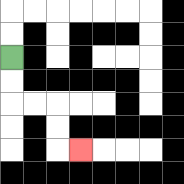{'start': '[0, 2]', 'end': '[3, 6]', 'path_directions': 'D,D,R,R,D,D,R', 'path_coordinates': '[[0, 2], [0, 3], [0, 4], [1, 4], [2, 4], [2, 5], [2, 6], [3, 6]]'}